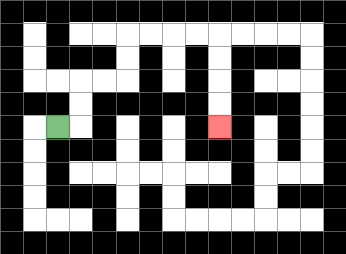{'start': '[2, 5]', 'end': '[9, 5]', 'path_directions': 'R,U,U,R,R,U,U,R,R,R,R,D,D,D,D', 'path_coordinates': '[[2, 5], [3, 5], [3, 4], [3, 3], [4, 3], [5, 3], [5, 2], [5, 1], [6, 1], [7, 1], [8, 1], [9, 1], [9, 2], [9, 3], [9, 4], [9, 5]]'}